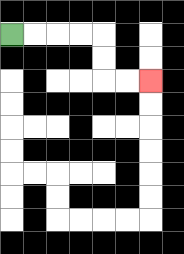{'start': '[0, 1]', 'end': '[6, 3]', 'path_directions': 'R,R,R,R,D,D,R,R', 'path_coordinates': '[[0, 1], [1, 1], [2, 1], [3, 1], [4, 1], [4, 2], [4, 3], [5, 3], [6, 3]]'}